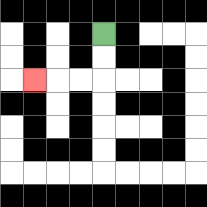{'start': '[4, 1]', 'end': '[1, 3]', 'path_directions': 'D,D,L,L,L', 'path_coordinates': '[[4, 1], [4, 2], [4, 3], [3, 3], [2, 3], [1, 3]]'}